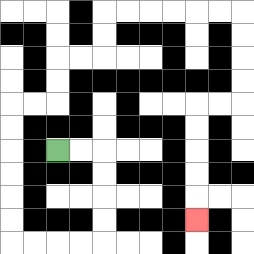{'start': '[2, 6]', 'end': '[8, 9]', 'path_directions': 'R,R,D,D,D,D,L,L,L,L,U,U,U,U,U,U,R,R,U,U,R,R,U,U,R,R,R,R,R,R,D,D,D,D,L,L,D,D,D,D,D', 'path_coordinates': '[[2, 6], [3, 6], [4, 6], [4, 7], [4, 8], [4, 9], [4, 10], [3, 10], [2, 10], [1, 10], [0, 10], [0, 9], [0, 8], [0, 7], [0, 6], [0, 5], [0, 4], [1, 4], [2, 4], [2, 3], [2, 2], [3, 2], [4, 2], [4, 1], [4, 0], [5, 0], [6, 0], [7, 0], [8, 0], [9, 0], [10, 0], [10, 1], [10, 2], [10, 3], [10, 4], [9, 4], [8, 4], [8, 5], [8, 6], [8, 7], [8, 8], [8, 9]]'}